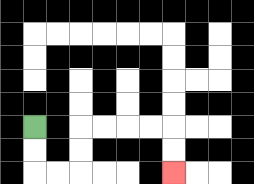{'start': '[1, 5]', 'end': '[7, 7]', 'path_directions': 'D,D,R,R,U,U,R,R,R,R,D,D', 'path_coordinates': '[[1, 5], [1, 6], [1, 7], [2, 7], [3, 7], [3, 6], [3, 5], [4, 5], [5, 5], [6, 5], [7, 5], [7, 6], [7, 7]]'}